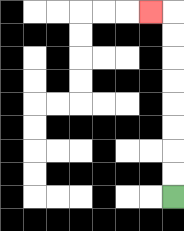{'start': '[7, 8]', 'end': '[6, 0]', 'path_directions': 'U,U,U,U,U,U,U,U,L', 'path_coordinates': '[[7, 8], [7, 7], [7, 6], [7, 5], [7, 4], [7, 3], [7, 2], [7, 1], [7, 0], [6, 0]]'}